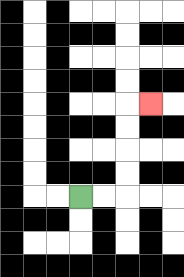{'start': '[3, 8]', 'end': '[6, 4]', 'path_directions': 'R,R,U,U,U,U,R', 'path_coordinates': '[[3, 8], [4, 8], [5, 8], [5, 7], [5, 6], [5, 5], [5, 4], [6, 4]]'}